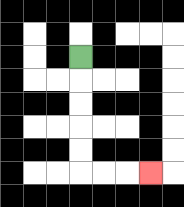{'start': '[3, 2]', 'end': '[6, 7]', 'path_directions': 'D,D,D,D,D,R,R,R', 'path_coordinates': '[[3, 2], [3, 3], [3, 4], [3, 5], [3, 6], [3, 7], [4, 7], [5, 7], [6, 7]]'}